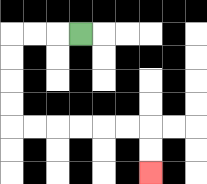{'start': '[3, 1]', 'end': '[6, 7]', 'path_directions': 'L,L,L,D,D,D,D,R,R,R,R,R,R,D,D', 'path_coordinates': '[[3, 1], [2, 1], [1, 1], [0, 1], [0, 2], [0, 3], [0, 4], [0, 5], [1, 5], [2, 5], [3, 5], [4, 5], [5, 5], [6, 5], [6, 6], [6, 7]]'}